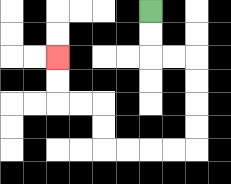{'start': '[6, 0]', 'end': '[2, 2]', 'path_directions': 'D,D,R,R,D,D,D,D,L,L,L,L,U,U,L,L,U,U', 'path_coordinates': '[[6, 0], [6, 1], [6, 2], [7, 2], [8, 2], [8, 3], [8, 4], [8, 5], [8, 6], [7, 6], [6, 6], [5, 6], [4, 6], [4, 5], [4, 4], [3, 4], [2, 4], [2, 3], [2, 2]]'}